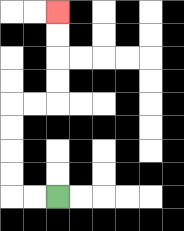{'start': '[2, 8]', 'end': '[2, 0]', 'path_directions': 'L,L,U,U,U,U,R,R,U,U,U,U', 'path_coordinates': '[[2, 8], [1, 8], [0, 8], [0, 7], [0, 6], [0, 5], [0, 4], [1, 4], [2, 4], [2, 3], [2, 2], [2, 1], [2, 0]]'}